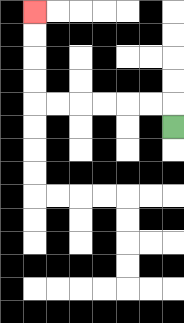{'start': '[7, 5]', 'end': '[1, 0]', 'path_directions': 'U,L,L,L,L,L,L,U,U,U,U', 'path_coordinates': '[[7, 5], [7, 4], [6, 4], [5, 4], [4, 4], [3, 4], [2, 4], [1, 4], [1, 3], [1, 2], [1, 1], [1, 0]]'}